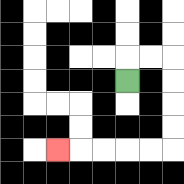{'start': '[5, 3]', 'end': '[2, 6]', 'path_directions': 'U,R,R,D,D,D,D,L,L,L,L,L', 'path_coordinates': '[[5, 3], [5, 2], [6, 2], [7, 2], [7, 3], [7, 4], [7, 5], [7, 6], [6, 6], [5, 6], [4, 6], [3, 6], [2, 6]]'}